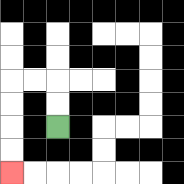{'start': '[2, 5]', 'end': '[0, 7]', 'path_directions': 'U,U,L,L,D,D,D,D', 'path_coordinates': '[[2, 5], [2, 4], [2, 3], [1, 3], [0, 3], [0, 4], [0, 5], [0, 6], [0, 7]]'}